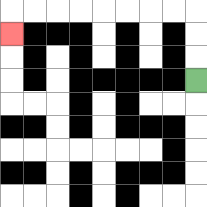{'start': '[8, 3]', 'end': '[0, 1]', 'path_directions': 'U,U,U,L,L,L,L,L,L,L,L,D', 'path_coordinates': '[[8, 3], [8, 2], [8, 1], [8, 0], [7, 0], [6, 0], [5, 0], [4, 0], [3, 0], [2, 0], [1, 0], [0, 0], [0, 1]]'}